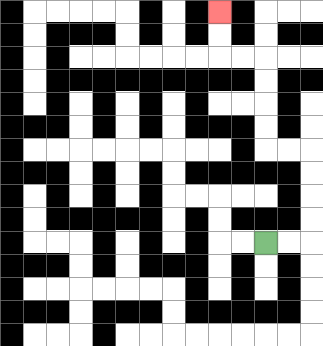{'start': '[11, 10]', 'end': '[9, 0]', 'path_directions': 'R,R,U,U,U,U,L,L,U,U,U,U,L,L,U,U', 'path_coordinates': '[[11, 10], [12, 10], [13, 10], [13, 9], [13, 8], [13, 7], [13, 6], [12, 6], [11, 6], [11, 5], [11, 4], [11, 3], [11, 2], [10, 2], [9, 2], [9, 1], [9, 0]]'}